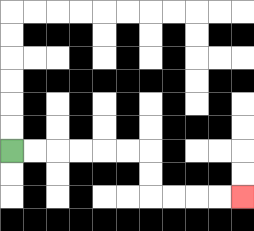{'start': '[0, 6]', 'end': '[10, 8]', 'path_directions': 'R,R,R,R,R,R,D,D,R,R,R,R', 'path_coordinates': '[[0, 6], [1, 6], [2, 6], [3, 6], [4, 6], [5, 6], [6, 6], [6, 7], [6, 8], [7, 8], [8, 8], [9, 8], [10, 8]]'}